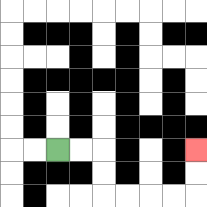{'start': '[2, 6]', 'end': '[8, 6]', 'path_directions': 'R,R,D,D,R,R,R,R,U,U', 'path_coordinates': '[[2, 6], [3, 6], [4, 6], [4, 7], [4, 8], [5, 8], [6, 8], [7, 8], [8, 8], [8, 7], [8, 6]]'}